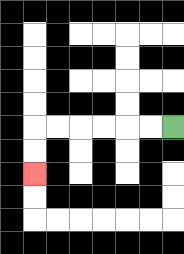{'start': '[7, 5]', 'end': '[1, 7]', 'path_directions': 'L,L,L,L,L,L,D,D', 'path_coordinates': '[[7, 5], [6, 5], [5, 5], [4, 5], [3, 5], [2, 5], [1, 5], [1, 6], [1, 7]]'}